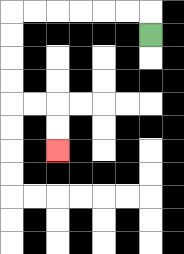{'start': '[6, 1]', 'end': '[2, 6]', 'path_directions': 'U,L,L,L,L,L,L,D,D,D,D,R,R,D,D', 'path_coordinates': '[[6, 1], [6, 0], [5, 0], [4, 0], [3, 0], [2, 0], [1, 0], [0, 0], [0, 1], [0, 2], [0, 3], [0, 4], [1, 4], [2, 4], [2, 5], [2, 6]]'}